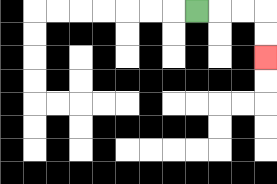{'start': '[8, 0]', 'end': '[11, 2]', 'path_directions': 'R,R,R,D,D', 'path_coordinates': '[[8, 0], [9, 0], [10, 0], [11, 0], [11, 1], [11, 2]]'}